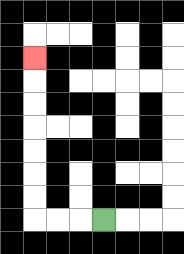{'start': '[4, 9]', 'end': '[1, 2]', 'path_directions': 'L,L,L,U,U,U,U,U,U,U', 'path_coordinates': '[[4, 9], [3, 9], [2, 9], [1, 9], [1, 8], [1, 7], [1, 6], [1, 5], [1, 4], [1, 3], [1, 2]]'}